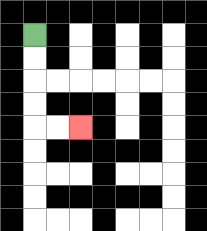{'start': '[1, 1]', 'end': '[3, 5]', 'path_directions': 'D,D,D,D,R,R', 'path_coordinates': '[[1, 1], [1, 2], [1, 3], [1, 4], [1, 5], [2, 5], [3, 5]]'}